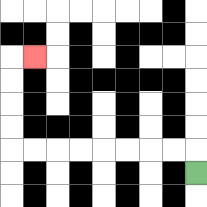{'start': '[8, 7]', 'end': '[1, 2]', 'path_directions': 'U,L,L,L,L,L,L,L,L,U,U,U,U,R', 'path_coordinates': '[[8, 7], [8, 6], [7, 6], [6, 6], [5, 6], [4, 6], [3, 6], [2, 6], [1, 6], [0, 6], [0, 5], [0, 4], [0, 3], [0, 2], [1, 2]]'}